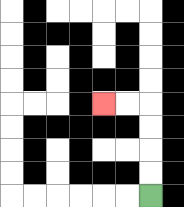{'start': '[6, 8]', 'end': '[4, 4]', 'path_directions': 'U,U,U,U,L,L', 'path_coordinates': '[[6, 8], [6, 7], [6, 6], [6, 5], [6, 4], [5, 4], [4, 4]]'}